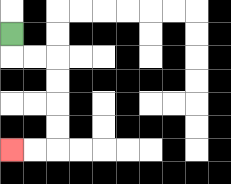{'start': '[0, 1]', 'end': '[0, 6]', 'path_directions': 'D,R,R,D,D,D,D,L,L', 'path_coordinates': '[[0, 1], [0, 2], [1, 2], [2, 2], [2, 3], [2, 4], [2, 5], [2, 6], [1, 6], [0, 6]]'}